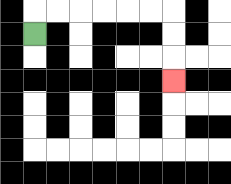{'start': '[1, 1]', 'end': '[7, 3]', 'path_directions': 'U,R,R,R,R,R,R,D,D,D', 'path_coordinates': '[[1, 1], [1, 0], [2, 0], [3, 0], [4, 0], [5, 0], [6, 0], [7, 0], [7, 1], [7, 2], [7, 3]]'}